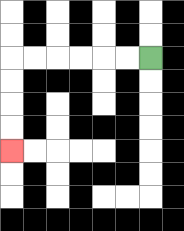{'start': '[6, 2]', 'end': '[0, 6]', 'path_directions': 'L,L,L,L,L,L,D,D,D,D', 'path_coordinates': '[[6, 2], [5, 2], [4, 2], [3, 2], [2, 2], [1, 2], [0, 2], [0, 3], [0, 4], [0, 5], [0, 6]]'}